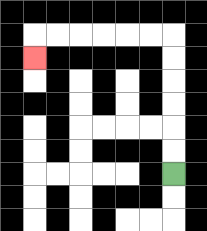{'start': '[7, 7]', 'end': '[1, 2]', 'path_directions': 'U,U,U,U,U,U,L,L,L,L,L,L,D', 'path_coordinates': '[[7, 7], [7, 6], [7, 5], [7, 4], [7, 3], [7, 2], [7, 1], [6, 1], [5, 1], [4, 1], [3, 1], [2, 1], [1, 1], [1, 2]]'}